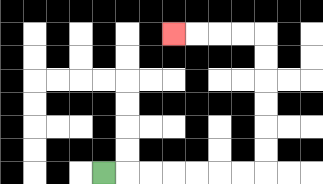{'start': '[4, 7]', 'end': '[7, 1]', 'path_directions': 'R,R,R,R,R,R,R,U,U,U,U,U,U,L,L,L,L', 'path_coordinates': '[[4, 7], [5, 7], [6, 7], [7, 7], [8, 7], [9, 7], [10, 7], [11, 7], [11, 6], [11, 5], [11, 4], [11, 3], [11, 2], [11, 1], [10, 1], [9, 1], [8, 1], [7, 1]]'}